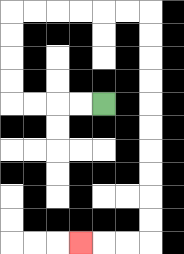{'start': '[4, 4]', 'end': '[3, 10]', 'path_directions': 'L,L,L,L,U,U,U,U,R,R,R,R,R,R,D,D,D,D,D,D,D,D,D,D,L,L,L', 'path_coordinates': '[[4, 4], [3, 4], [2, 4], [1, 4], [0, 4], [0, 3], [0, 2], [0, 1], [0, 0], [1, 0], [2, 0], [3, 0], [4, 0], [5, 0], [6, 0], [6, 1], [6, 2], [6, 3], [6, 4], [6, 5], [6, 6], [6, 7], [6, 8], [6, 9], [6, 10], [5, 10], [4, 10], [3, 10]]'}